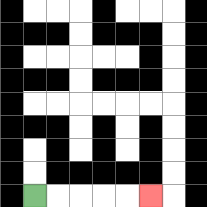{'start': '[1, 8]', 'end': '[6, 8]', 'path_directions': 'R,R,R,R,R', 'path_coordinates': '[[1, 8], [2, 8], [3, 8], [4, 8], [5, 8], [6, 8]]'}